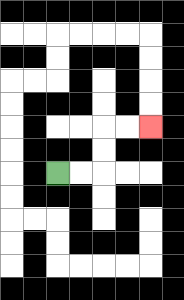{'start': '[2, 7]', 'end': '[6, 5]', 'path_directions': 'R,R,U,U,R,R', 'path_coordinates': '[[2, 7], [3, 7], [4, 7], [4, 6], [4, 5], [5, 5], [6, 5]]'}